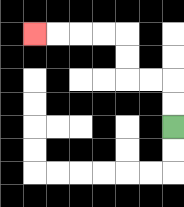{'start': '[7, 5]', 'end': '[1, 1]', 'path_directions': 'U,U,L,L,U,U,L,L,L,L', 'path_coordinates': '[[7, 5], [7, 4], [7, 3], [6, 3], [5, 3], [5, 2], [5, 1], [4, 1], [3, 1], [2, 1], [1, 1]]'}